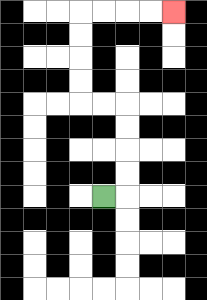{'start': '[4, 8]', 'end': '[7, 0]', 'path_directions': 'R,U,U,U,U,L,L,U,U,U,U,R,R,R,R', 'path_coordinates': '[[4, 8], [5, 8], [5, 7], [5, 6], [5, 5], [5, 4], [4, 4], [3, 4], [3, 3], [3, 2], [3, 1], [3, 0], [4, 0], [5, 0], [6, 0], [7, 0]]'}